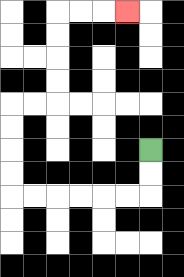{'start': '[6, 6]', 'end': '[5, 0]', 'path_directions': 'D,D,L,L,L,L,L,L,U,U,U,U,R,R,U,U,U,U,R,R,R', 'path_coordinates': '[[6, 6], [6, 7], [6, 8], [5, 8], [4, 8], [3, 8], [2, 8], [1, 8], [0, 8], [0, 7], [0, 6], [0, 5], [0, 4], [1, 4], [2, 4], [2, 3], [2, 2], [2, 1], [2, 0], [3, 0], [4, 0], [5, 0]]'}